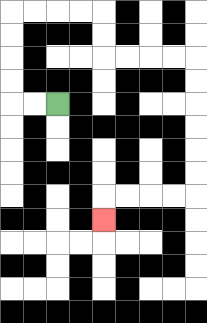{'start': '[2, 4]', 'end': '[4, 9]', 'path_directions': 'L,L,U,U,U,U,R,R,R,R,D,D,R,R,R,R,D,D,D,D,D,D,L,L,L,L,D', 'path_coordinates': '[[2, 4], [1, 4], [0, 4], [0, 3], [0, 2], [0, 1], [0, 0], [1, 0], [2, 0], [3, 0], [4, 0], [4, 1], [4, 2], [5, 2], [6, 2], [7, 2], [8, 2], [8, 3], [8, 4], [8, 5], [8, 6], [8, 7], [8, 8], [7, 8], [6, 8], [5, 8], [4, 8], [4, 9]]'}